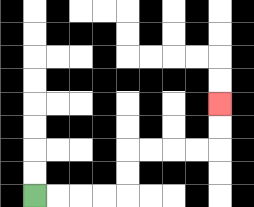{'start': '[1, 8]', 'end': '[9, 4]', 'path_directions': 'R,R,R,R,U,U,R,R,R,R,U,U', 'path_coordinates': '[[1, 8], [2, 8], [3, 8], [4, 8], [5, 8], [5, 7], [5, 6], [6, 6], [7, 6], [8, 6], [9, 6], [9, 5], [9, 4]]'}